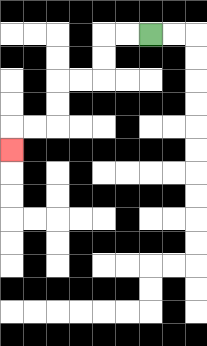{'start': '[6, 1]', 'end': '[0, 6]', 'path_directions': 'L,L,D,D,L,L,D,D,L,L,D', 'path_coordinates': '[[6, 1], [5, 1], [4, 1], [4, 2], [4, 3], [3, 3], [2, 3], [2, 4], [2, 5], [1, 5], [0, 5], [0, 6]]'}